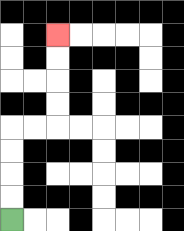{'start': '[0, 9]', 'end': '[2, 1]', 'path_directions': 'U,U,U,U,R,R,U,U,U,U', 'path_coordinates': '[[0, 9], [0, 8], [0, 7], [0, 6], [0, 5], [1, 5], [2, 5], [2, 4], [2, 3], [2, 2], [2, 1]]'}